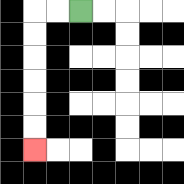{'start': '[3, 0]', 'end': '[1, 6]', 'path_directions': 'L,L,D,D,D,D,D,D', 'path_coordinates': '[[3, 0], [2, 0], [1, 0], [1, 1], [1, 2], [1, 3], [1, 4], [1, 5], [1, 6]]'}